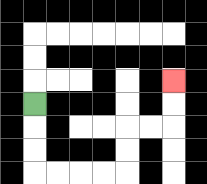{'start': '[1, 4]', 'end': '[7, 3]', 'path_directions': 'D,D,D,R,R,R,R,U,U,R,R,U,U', 'path_coordinates': '[[1, 4], [1, 5], [1, 6], [1, 7], [2, 7], [3, 7], [4, 7], [5, 7], [5, 6], [5, 5], [6, 5], [7, 5], [7, 4], [7, 3]]'}